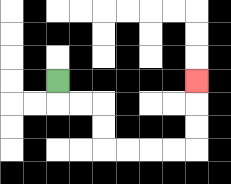{'start': '[2, 3]', 'end': '[8, 3]', 'path_directions': 'D,R,R,D,D,R,R,R,R,U,U,U', 'path_coordinates': '[[2, 3], [2, 4], [3, 4], [4, 4], [4, 5], [4, 6], [5, 6], [6, 6], [7, 6], [8, 6], [8, 5], [8, 4], [8, 3]]'}